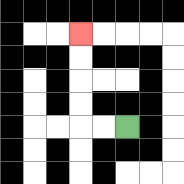{'start': '[5, 5]', 'end': '[3, 1]', 'path_directions': 'L,L,U,U,U,U', 'path_coordinates': '[[5, 5], [4, 5], [3, 5], [3, 4], [3, 3], [3, 2], [3, 1]]'}